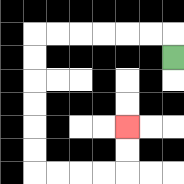{'start': '[7, 2]', 'end': '[5, 5]', 'path_directions': 'U,L,L,L,L,L,L,D,D,D,D,D,D,R,R,R,R,U,U', 'path_coordinates': '[[7, 2], [7, 1], [6, 1], [5, 1], [4, 1], [3, 1], [2, 1], [1, 1], [1, 2], [1, 3], [1, 4], [1, 5], [1, 6], [1, 7], [2, 7], [3, 7], [4, 7], [5, 7], [5, 6], [5, 5]]'}